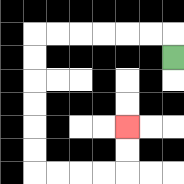{'start': '[7, 2]', 'end': '[5, 5]', 'path_directions': 'U,L,L,L,L,L,L,D,D,D,D,D,D,R,R,R,R,U,U', 'path_coordinates': '[[7, 2], [7, 1], [6, 1], [5, 1], [4, 1], [3, 1], [2, 1], [1, 1], [1, 2], [1, 3], [1, 4], [1, 5], [1, 6], [1, 7], [2, 7], [3, 7], [4, 7], [5, 7], [5, 6], [5, 5]]'}